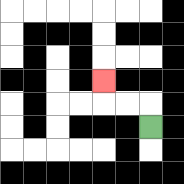{'start': '[6, 5]', 'end': '[4, 3]', 'path_directions': 'U,L,L,U', 'path_coordinates': '[[6, 5], [6, 4], [5, 4], [4, 4], [4, 3]]'}